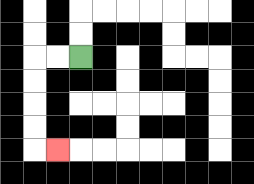{'start': '[3, 2]', 'end': '[2, 6]', 'path_directions': 'L,L,D,D,D,D,R', 'path_coordinates': '[[3, 2], [2, 2], [1, 2], [1, 3], [1, 4], [1, 5], [1, 6], [2, 6]]'}